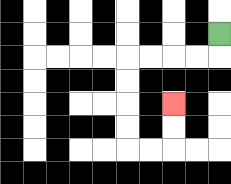{'start': '[9, 1]', 'end': '[7, 4]', 'path_directions': 'D,L,L,L,L,D,D,D,D,R,R,U,U', 'path_coordinates': '[[9, 1], [9, 2], [8, 2], [7, 2], [6, 2], [5, 2], [5, 3], [5, 4], [5, 5], [5, 6], [6, 6], [7, 6], [7, 5], [7, 4]]'}